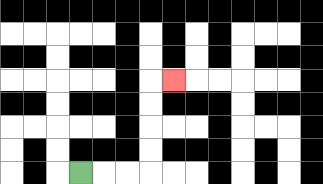{'start': '[3, 7]', 'end': '[7, 3]', 'path_directions': 'R,R,R,U,U,U,U,R', 'path_coordinates': '[[3, 7], [4, 7], [5, 7], [6, 7], [6, 6], [6, 5], [6, 4], [6, 3], [7, 3]]'}